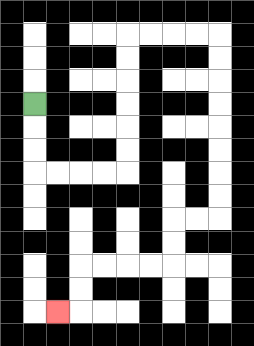{'start': '[1, 4]', 'end': '[2, 13]', 'path_directions': 'D,D,D,R,R,R,R,U,U,U,U,U,U,R,R,R,R,D,D,D,D,D,D,D,D,L,L,D,D,L,L,L,L,D,D,L', 'path_coordinates': '[[1, 4], [1, 5], [1, 6], [1, 7], [2, 7], [3, 7], [4, 7], [5, 7], [5, 6], [5, 5], [5, 4], [5, 3], [5, 2], [5, 1], [6, 1], [7, 1], [8, 1], [9, 1], [9, 2], [9, 3], [9, 4], [9, 5], [9, 6], [9, 7], [9, 8], [9, 9], [8, 9], [7, 9], [7, 10], [7, 11], [6, 11], [5, 11], [4, 11], [3, 11], [3, 12], [3, 13], [2, 13]]'}